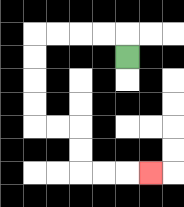{'start': '[5, 2]', 'end': '[6, 7]', 'path_directions': 'U,L,L,L,L,D,D,D,D,R,R,D,D,R,R,R', 'path_coordinates': '[[5, 2], [5, 1], [4, 1], [3, 1], [2, 1], [1, 1], [1, 2], [1, 3], [1, 4], [1, 5], [2, 5], [3, 5], [3, 6], [3, 7], [4, 7], [5, 7], [6, 7]]'}